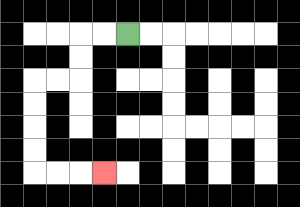{'start': '[5, 1]', 'end': '[4, 7]', 'path_directions': 'L,L,D,D,L,L,D,D,D,D,R,R,R', 'path_coordinates': '[[5, 1], [4, 1], [3, 1], [3, 2], [3, 3], [2, 3], [1, 3], [1, 4], [1, 5], [1, 6], [1, 7], [2, 7], [3, 7], [4, 7]]'}